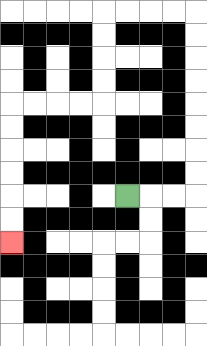{'start': '[5, 8]', 'end': '[0, 10]', 'path_directions': 'R,R,R,U,U,U,U,U,U,U,U,L,L,L,L,D,D,D,D,L,L,L,L,D,D,D,D,D,D', 'path_coordinates': '[[5, 8], [6, 8], [7, 8], [8, 8], [8, 7], [8, 6], [8, 5], [8, 4], [8, 3], [8, 2], [8, 1], [8, 0], [7, 0], [6, 0], [5, 0], [4, 0], [4, 1], [4, 2], [4, 3], [4, 4], [3, 4], [2, 4], [1, 4], [0, 4], [0, 5], [0, 6], [0, 7], [0, 8], [0, 9], [0, 10]]'}